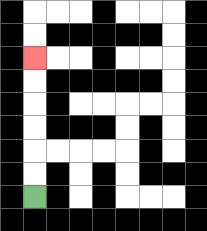{'start': '[1, 8]', 'end': '[1, 2]', 'path_directions': 'U,U,U,U,U,U', 'path_coordinates': '[[1, 8], [1, 7], [1, 6], [1, 5], [1, 4], [1, 3], [1, 2]]'}